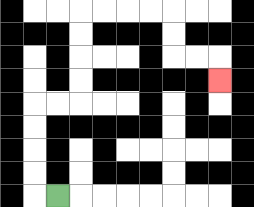{'start': '[2, 8]', 'end': '[9, 3]', 'path_directions': 'L,U,U,U,U,R,R,U,U,U,U,R,R,R,R,D,D,R,R,D', 'path_coordinates': '[[2, 8], [1, 8], [1, 7], [1, 6], [1, 5], [1, 4], [2, 4], [3, 4], [3, 3], [3, 2], [3, 1], [3, 0], [4, 0], [5, 0], [6, 0], [7, 0], [7, 1], [7, 2], [8, 2], [9, 2], [9, 3]]'}